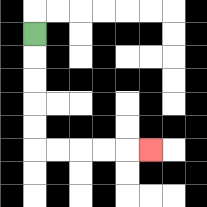{'start': '[1, 1]', 'end': '[6, 6]', 'path_directions': 'D,D,D,D,D,R,R,R,R,R', 'path_coordinates': '[[1, 1], [1, 2], [1, 3], [1, 4], [1, 5], [1, 6], [2, 6], [3, 6], [4, 6], [5, 6], [6, 6]]'}